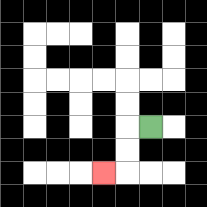{'start': '[6, 5]', 'end': '[4, 7]', 'path_directions': 'L,D,D,L', 'path_coordinates': '[[6, 5], [5, 5], [5, 6], [5, 7], [4, 7]]'}